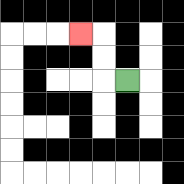{'start': '[5, 3]', 'end': '[3, 1]', 'path_directions': 'L,U,U,L', 'path_coordinates': '[[5, 3], [4, 3], [4, 2], [4, 1], [3, 1]]'}